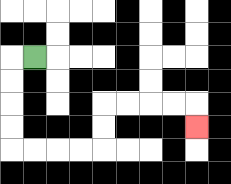{'start': '[1, 2]', 'end': '[8, 5]', 'path_directions': 'L,D,D,D,D,R,R,R,R,U,U,R,R,R,R,D', 'path_coordinates': '[[1, 2], [0, 2], [0, 3], [0, 4], [0, 5], [0, 6], [1, 6], [2, 6], [3, 6], [4, 6], [4, 5], [4, 4], [5, 4], [6, 4], [7, 4], [8, 4], [8, 5]]'}